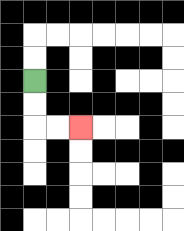{'start': '[1, 3]', 'end': '[3, 5]', 'path_directions': 'D,D,R,R', 'path_coordinates': '[[1, 3], [1, 4], [1, 5], [2, 5], [3, 5]]'}